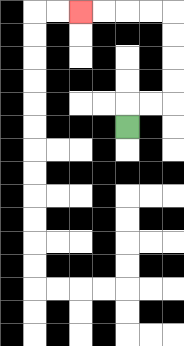{'start': '[5, 5]', 'end': '[3, 0]', 'path_directions': 'U,R,R,U,U,U,U,L,L,L,L', 'path_coordinates': '[[5, 5], [5, 4], [6, 4], [7, 4], [7, 3], [7, 2], [7, 1], [7, 0], [6, 0], [5, 0], [4, 0], [3, 0]]'}